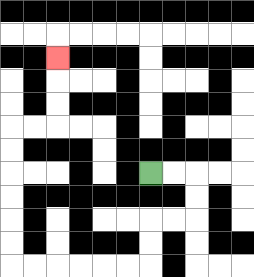{'start': '[6, 7]', 'end': '[2, 2]', 'path_directions': 'R,R,D,D,L,L,D,D,L,L,L,L,L,L,U,U,U,U,U,U,R,R,U,U,U', 'path_coordinates': '[[6, 7], [7, 7], [8, 7], [8, 8], [8, 9], [7, 9], [6, 9], [6, 10], [6, 11], [5, 11], [4, 11], [3, 11], [2, 11], [1, 11], [0, 11], [0, 10], [0, 9], [0, 8], [0, 7], [0, 6], [0, 5], [1, 5], [2, 5], [2, 4], [2, 3], [2, 2]]'}